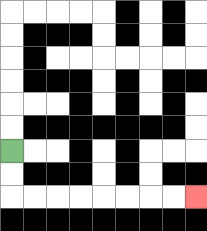{'start': '[0, 6]', 'end': '[8, 8]', 'path_directions': 'D,D,R,R,R,R,R,R,R,R', 'path_coordinates': '[[0, 6], [0, 7], [0, 8], [1, 8], [2, 8], [3, 8], [4, 8], [5, 8], [6, 8], [7, 8], [8, 8]]'}